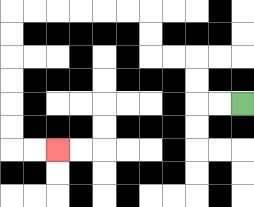{'start': '[10, 4]', 'end': '[2, 6]', 'path_directions': 'L,L,U,U,L,L,U,U,L,L,L,L,L,L,D,D,D,D,D,D,R,R', 'path_coordinates': '[[10, 4], [9, 4], [8, 4], [8, 3], [8, 2], [7, 2], [6, 2], [6, 1], [6, 0], [5, 0], [4, 0], [3, 0], [2, 0], [1, 0], [0, 0], [0, 1], [0, 2], [0, 3], [0, 4], [0, 5], [0, 6], [1, 6], [2, 6]]'}